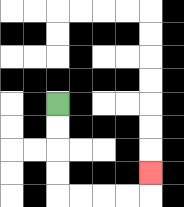{'start': '[2, 4]', 'end': '[6, 7]', 'path_directions': 'D,D,D,D,R,R,R,R,U', 'path_coordinates': '[[2, 4], [2, 5], [2, 6], [2, 7], [2, 8], [3, 8], [4, 8], [5, 8], [6, 8], [6, 7]]'}